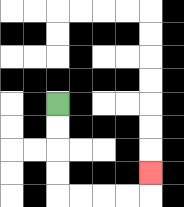{'start': '[2, 4]', 'end': '[6, 7]', 'path_directions': 'D,D,D,D,R,R,R,R,U', 'path_coordinates': '[[2, 4], [2, 5], [2, 6], [2, 7], [2, 8], [3, 8], [4, 8], [5, 8], [6, 8], [6, 7]]'}